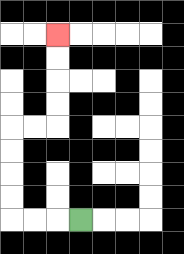{'start': '[3, 9]', 'end': '[2, 1]', 'path_directions': 'L,L,L,U,U,U,U,R,R,U,U,U,U', 'path_coordinates': '[[3, 9], [2, 9], [1, 9], [0, 9], [0, 8], [0, 7], [0, 6], [0, 5], [1, 5], [2, 5], [2, 4], [2, 3], [2, 2], [2, 1]]'}